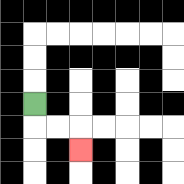{'start': '[1, 4]', 'end': '[3, 6]', 'path_directions': 'D,R,R,D', 'path_coordinates': '[[1, 4], [1, 5], [2, 5], [3, 5], [3, 6]]'}